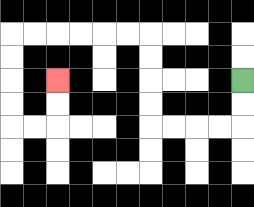{'start': '[10, 3]', 'end': '[2, 3]', 'path_directions': 'D,D,L,L,L,L,U,U,U,U,L,L,L,L,L,L,D,D,D,D,R,R,U,U', 'path_coordinates': '[[10, 3], [10, 4], [10, 5], [9, 5], [8, 5], [7, 5], [6, 5], [6, 4], [6, 3], [6, 2], [6, 1], [5, 1], [4, 1], [3, 1], [2, 1], [1, 1], [0, 1], [0, 2], [0, 3], [0, 4], [0, 5], [1, 5], [2, 5], [2, 4], [2, 3]]'}